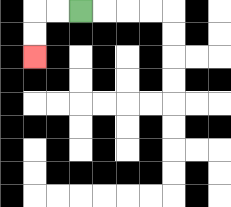{'start': '[3, 0]', 'end': '[1, 2]', 'path_directions': 'L,L,D,D', 'path_coordinates': '[[3, 0], [2, 0], [1, 0], [1, 1], [1, 2]]'}